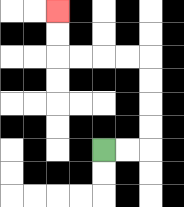{'start': '[4, 6]', 'end': '[2, 0]', 'path_directions': 'R,R,U,U,U,U,L,L,L,L,U,U', 'path_coordinates': '[[4, 6], [5, 6], [6, 6], [6, 5], [6, 4], [6, 3], [6, 2], [5, 2], [4, 2], [3, 2], [2, 2], [2, 1], [2, 0]]'}